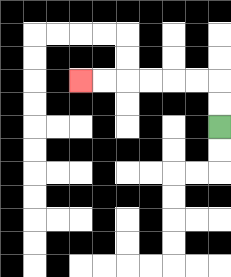{'start': '[9, 5]', 'end': '[3, 3]', 'path_directions': 'U,U,L,L,L,L,L,L', 'path_coordinates': '[[9, 5], [9, 4], [9, 3], [8, 3], [7, 3], [6, 3], [5, 3], [4, 3], [3, 3]]'}